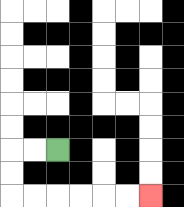{'start': '[2, 6]', 'end': '[6, 8]', 'path_directions': 'L,L,D,D,R,R,R,R,R,R', 'path_coordinates': '[[2, 6], [1, 6], [0, 6], [0, 7], [0, 8], [1, 8], [2, 8], [3, 8], [4, 8], [5, 8], [6, 8]]'}